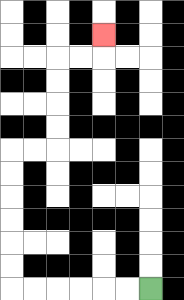{'start': '[6, 12]', 'end': '[4, 1]', 'path_directions': 'L,L,L,L,L,L,U,U,U,U,U,U,R,R,U,U,U,U,R,R,U', 'path_coordinates': '[[6, 12], [5, 12], [4, 12], [3, 12], [2, 12], [1, 12], [0, 12], [0, 11], [0, 10], [0, 9], [0, 8], [0, 7], [0, 6], [1, 6], [2, 6], [2, 5], [2, 4], [2, 3], [2, 2], [3, 2], [4, 2], [4, 1]]'}